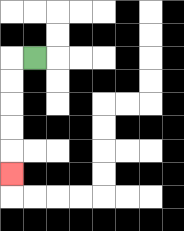{'start': '[1, 2]', 'end': '[0, 7]', 'path_directions': 'L,D,D,D,D,D', 'path_coordinates': '[[1, 2], [0, 2], [0, 3], [0, 4], [0, 5], [0, 6], [0, 7]]'}